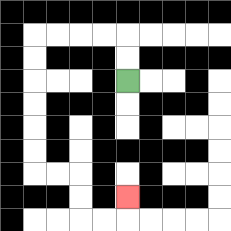{'start': '[5, 3]', 'end': '[5, 8]', 'path_directions': 'U,U,L,L,L,L,D,D,D,D,D,D,R,R,D,D,R,R,U', 'path_coordinates': '[[5, 3], [5, 2], [5, 1], [4, 1], [3, 1], [2, 1], [1, 1], [1, 2], [1, 3], [1, 4], [1, 5], [1, 6], [1, 7], [2, 7], [3, 7], [3, 8], [3, 9], [4, 9], [5, 9], [5, 8]]'}